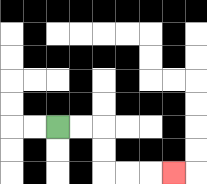{'start': '[2, 5]', 'end': '[7, 7]', 'path_directions': 'R,R,D,D,R,R,R', 'path_coordinates': '[[2, 5], [3, 5], [4, 5], [4, 6], [4, 7], [5, 7], [6, 7], [7, 7]]'}